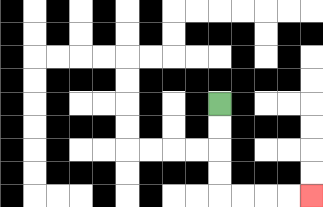{'start': '[9, 4]', 'end': '[13, 8]', 'path_directions': 'D,D,D,D,R,R,R,R', 'path_coordinates': '[[9, 4], [9, 5], [9, 6], [9, 7], [9, 8], [10, 8], [11, 8], [12, 8], [13, 8]]'}